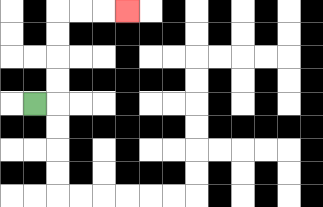{'start': '[1, 4]', 'end': '[5, 0]', 'path_directions': 'R,U,U,U,U,R,R,R', 'path_coordinates': '[[1, 4], [2, 4], [2, 3], [2, 2], [2, 1], [2, 0], [3, 0], [4, 0], [5, 0]]'}